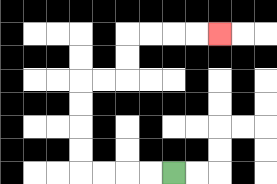{'start': '[7, 7]', 'end': '[9, 1]', 'path_directions': 'L,L,L,L,U,U,U,U,R,R,U,U,R,R,R,R', 'path_coordinates': '[[7, 7], [6, 7], [5, 7], [4, 7], [3, 7], [3, 6], [3, 5], [3, 4], [3, 3], [4, 3], [5, 3], [5, 2], [5, 1], [6, 1], [7, 1], [8, 1], [9, 1]]'}